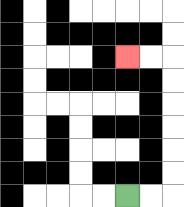{'start': '[5, 8]', 'end': '[5, 2]', 'path_directions': 'R,R,U,U,U,U,U,U,L,L', 'path_coordinates': '[[5, 8], [6, 8], [7, 8], [7, 7], [7, 6], [7, 5], [7, 4], [7, 3], [7, 2], [6, 2], [5, 2]]'}